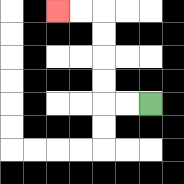{'start': '[6, 4]', 'end': '[2, 0]', 'path_directions': 'L,L,U,U,U,U,L,L', 'path_coordinates': '[[6, 4], [5, 4], [4, 4], [4, 3], [4, 2], [4, 1], [4, 0], [3, 0], [2, 0]]'}